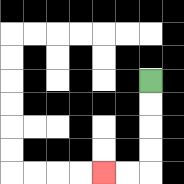{'start': '[6, 3]', 'end': '[4, 7]', 'path_directions': 'D,D,D,D,L,L', 'path_coordinates': '[[6, 3], [6, 4], [6, 5], [6, 6], [6, 7], [5, 7], [4, 7]]'}